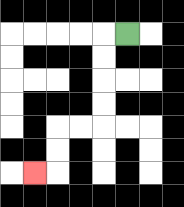{'start': '[5, 1]', 'end': '[1, 7]', 'path_directions': 'L,D,D,D,D,L,L,D,D,L', 'path_coordinates': '[[5, 1], [4, 1], [4, 2], [4, 3], [4, 4], [4, 5], [3, 5], [2, 5], [2, 6], [2, 7], [1, 7]]'}